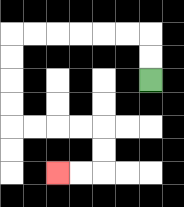{'start': '[6, 3]', 'end': '[2, 7]', 'path_directions': 'U,U,L,L,L,L,L,L,D,D,D,D,R,R,R,R,D,D,L,L', 'path_coordinates': '[[6, 3], [6, 2], [6, 1], [5, 1], [4, 1], [3, 1], [2, 1], [1, 1], [0, 1], [0, 2], [0, 3], [0, 4], [0, 5], [1, 5], [2, 5], [3, 5], [4, 5], [4, 6], [4, 7], [3, 7], [2, 7]]'}